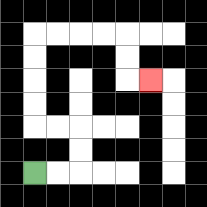{'start': '[1, 7]', 'end': '[6, 3]', 'path_directions': 'R,R,U,U,L,L,U,U,U,U,R,R,R,R,D,D,R', 'path_coordinates': '[[1, 7], [2, 7], [3, 7], [3, 6], [3, 5], [2, 5], [1, 5], [1, 4], [1, 3], [1, 2], [1, 1], [2, 1], [3, 1], [4, 1], [5, 1], [5, 2], [5, 3], [6, 3]]'}